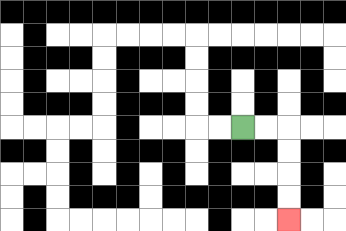{'start': '[10, 5]', 'end': '[12, 9]', 'path_directions': 'R,R,D,D,D,D', 'path_coordinates': '[[10, 5], [11, 5], [12, 5], [12, 6], [12, 7], [12, 8], [12, 9]]'}